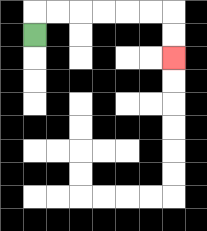{'start': '[1, 1]', 'end': '[7, 2]', 'path_directions': 'U,R,R,R,R,R,R,D,D', 'path_coordinates': '[[1, 1], [1, 0], [2, 0], [3, 0], [4, 0], [5, 0], [6, 0], [7, 0], [7, 1], [7, 2]]'}